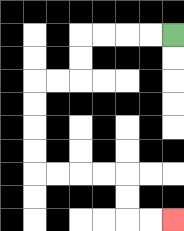{'start': '[7, 1]', 'end': '[7, 9]', 'path_directions': 'L,L,L,L,D,D,L,L,D,D,D,D,R,R,R,R,D,D,R,R', 'path_coordinates': '[[7, 1], [6, 1], [5, 1], [4, 1], [3, 1], [3, 2], [3, 3], [2, 3], [1, 3], [1, 4], [1, 5], [1, 6], [1, 7], [2, 7], [3, 7], [4, 7], [5, 7], [5, 8], [5, 9], [6, 9], [7, 9]]'}